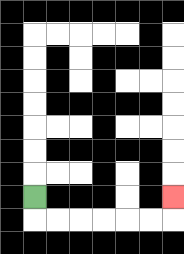{'start': '[1, 8]', 'end': '[7, 8]', 'path_directions': 'D,R,R,R,R,R,R,U', 'path_coordinates': '[[1, 8], [1, 9], [2, 9], [3, 9], [4, 9], [5, 9], [6, 9], [7, 9], [7, 8]]'}